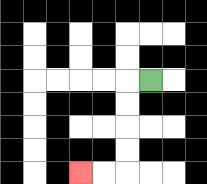{'start': '[6, 3]', 'end': '[3, 7]', 'path_directions': 'L,D,D,D,D,L,L', 'path_coordinates': '[[6, 3], [5, 3], [5, 4], [5, 5], [5, 6], [5, 7], [4, 7], [3, 7]]'}